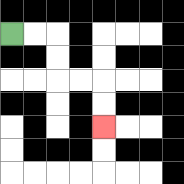{'start': '[0, 1]', 'end': '[4, 5]', 'path_directions': 'R,R,D,D,R,R,D,D', 'path_coordinates': '[[0, 1], [1, 1], [2, 1], [2, 2], [2, 3], [3, 3], [4, 3], [4, 4], [4, 5]]'}